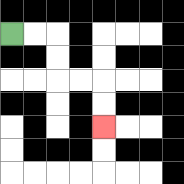{'start': '[0, 1]', 'end': '[4, 5]', 'path_directions': 'R,R,D,D,R,R,D,D', 'path_coordinates': '[[0, 1], [1, 1], [2, 1], [2, 2], [2, 3], [3, 3], [4, 3], [4, 4], [4, 5]]'}